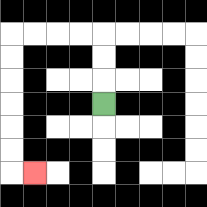{'start': '[4, 4]', 'end': '[1, 7]', 'path_directions': 'U,U,U,L,L,L,L,D,D,D,D,D,D,R', 'path_coordinates': '[[4, 4], [4, 3], [4, 2], [4, 1], [3, 1], [2, 1], [1, 1], [0, 1], [0, 2], [0, 3], [0, 4], [0, 5], [0, 6], [0, 7], [1, 7]]'}